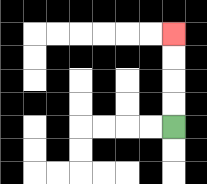{'start': '[7, 5]', 'end': '[7, 1]', 'path_directions': 'U,U,U,U', 'path_coordinates': '[[7, 5], [7, 4], [7, 3], [7, 2], [7, 1]]'}